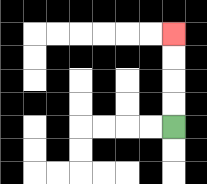{'start': '[7, 5]', 'end': '[7, 1]', 'path_directions': 'U,U,U,U', 'path_coordinates': '[[7, 5], [7, 4], [7, 3], [7, 2], [7, 1]]'}